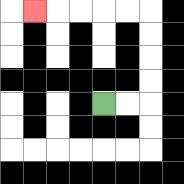{'start': '[4, 4]', 'end': '[1, 0]', 'path_directions': 'R,R,U,U,U,U,L,L,L,L,L', 'path_coordinates': '[[4, 4], [5, 4], [6, 4], [6, 3], [6, 2], [6, 1], [6, 0], [5, 0], [4, 0], [3, 0], [2, 0], [1, 0]]'}